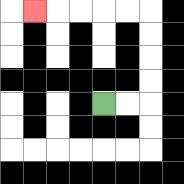{'start': '[4, 4]', 'end': '[1, 0]', 'path_directions': 'R,R,U,U,U,U,L,L,L,L,L', 'path_coordinates': '[[4, 4], [5, 4], [6, 4], [6, 3], [6, 2], [6, 1], [6, 0], [5, 0], [4, 0], [3, 0], [2, 0], [1, 0]]'}